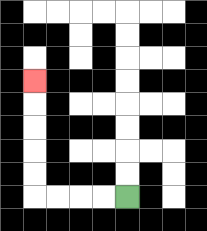{'start': '[5, 8]', 'end': '[1, 3]', 'path_directions': 'L,L,L,L,U,U,U,U,U', 'path_coordinates': '[[5, 8], [4, 8], [3, 8], [2, 8], [1, 8], [1, 7], [1, 6], [1, 5], [1, 4], [1, 3]]'}